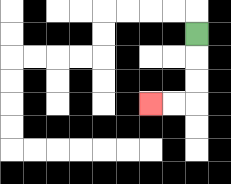{'start': '[8, 1]', 'end': '[6, 4]', 'path_directions': 'D,D,D,L,L', 'path_coordinates': '[[8, 1], [8, 2], [8, 3], [8, 4], [7, 4], [6, 4]]'}